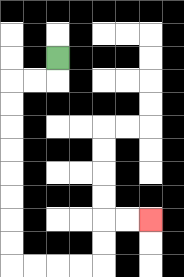{'start': '[2, 2]', 'end': '[6, 9]', 'path_directions': 'D,L,L,D,D,D,D,D,D,D,D,R,R,R,R,U,U,R,R', 'path_coordinates': '[[2, 2], [2, 3], [1, 3], [0, 3], [0, 4], [0, 5], [0, 6], [0, 7], [0, 8], [0, 9], [0, 10], [0, 11], [1, 11], [2, 11], [3, 11], [4, 11], [4, 10], [4, 9], [5, 9], [6, 9]]'}